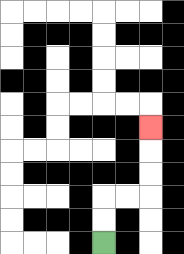{'start': '[4, 10]', 'end': '[6, 5]', 'path_directions': 'U,U,R,R,U,U,U', 'path_coordinates': '[[4, 10], [4, 9], [4, 8], [5, 8], [6, 8], [6, 7], [6, 6], [6, 5]]'}